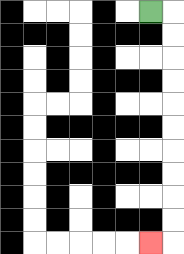{'start': '[6, 0]', 'end': '[6, 10]', 'path_directions': 'R,D,D,D,D,D,D,D,D,D,D,L', 'path_coordinates': '[[6, 0], [7, 0], [7, 1], [7, 2], [7, 3], [7, 4], [7, 5], [7, 6], [7, 7], [7, 8], [7, 9], [7, 10], [6, 10]]'}